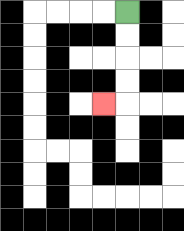{'start': '[5, 0]', 'end': '[4, 4]', 'path_directions': 'D,D,D,D,L', 'path_coordinates': '[[5, 0], [5, 1], [5, 2], [5, 3], [5, 4], [4, 4]]'}